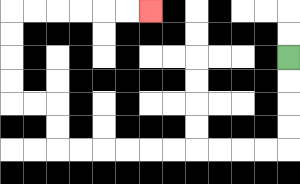{'start': '[12, 2]', 'end': '[6, 0]', 'path_directions': 'D,D,D,D,L,L,L,L,L,L,L,L,L,L,U,U,L,L,U,U,U,U,R,R,R,R,R,R', 'path_coordinates': '[[12, 2], [12, 3], [12, 4], [12, 5], [12, 6], [11, 6], [10, 6], [9, 6], [8, 6], [7, 6], [6, 6], [5, 6], [4, 6], [3, 6], [2, 6], [2, 5], [2, 4], [1, 4], [0, 4], [0, 3], [0, 2], [0, 1], [0, 0], [1, 0], [2, 0], [3, 0], [4, 0], [5, 0], [6, 0]]'}